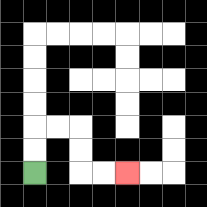{'start': '[1, 7]', 'end': '[5, 7]', 'path_directions': 'U,U,R,R,D,D,R,R', 'path_coordinates': '[[1, 7], [1, 6], [1, 5], [2, 5], [3, 5], [3, 6], [3, 7], [4, 7], [5, 7]]'}